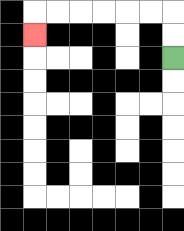{'start': '[7, 2]', 'end': '[1, 1]', 'path_directions': 'U,U,L,L,L,L,L,L,D', 'path_coordinates': '[[7, 2], [7, 1], [7, 0], [6, 0], [5, 0], [4, 0], [3, 0], [2, 0], [1, 0], [1, 1]]'}